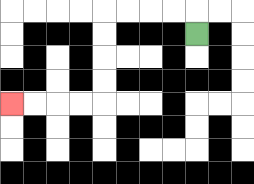{'start': '[8, 1]', 'end': '[0, 4]', 'path_directions': 'U,L,L,L,L,D,D,D,D,L,L,L,L', 'path_coordinates': '[[8, 1], [8, 0], [7, 0], [6, 0], [5, 0], [4, 0], [4, 1], [4, 2], [4, 3], [4, 4], [3, 4], [2, 4], [1, 4], [0, 4]]'}